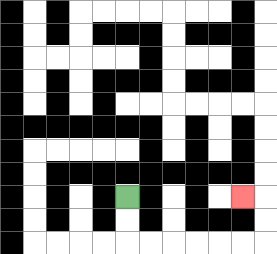{'start': '[5, 8]', 'end': '[10, 8]', 'path_directions': 'D,D,R,R,R,R,R,R,U,U,L', 'path_coordinates': '[[5, 8], [5, 9], [5, 10], [6, 10], [7, 10], [8, 10], [9, 10], [10, 10], [11, 10], [11, 9], [11, 8], [10, 8]]'}